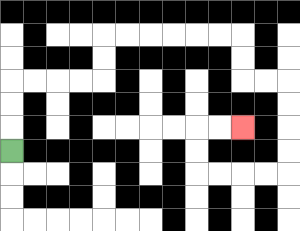{'start': '[0, 6]', 'end': '[10, 5]', 'path_directions': 'U,U,U,R,R,R,R,U,U,R,R,R,R,R,R,D,D,R,R,D,D,D,D,L,L,L,L,U,U,R,R', 'path_coordinates': '[[0, 6], [0, 5], [0, 4], [0, 3], [1, 3], [2, 3], [3, 3], [4, 3], [4, 2], [4, 1], [5, 1], [6, 1], [7, 1], [8, 1], [9, 1], [10, 1], [10, 2], [10, 3], [11, 3], [12, 3], [12, 4], [12, 5], [12, 6], [12, 7], [11, 7], [10, 7], [9, 7], [8, 7], [8, 6], [8, 5], [9, 5], [10, 5]]'}